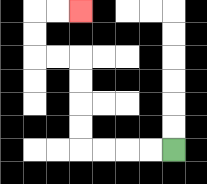{'start': '[7, 6]', 'end': '[3, 0]', 'path_directions': 'L,L,L,L,U,U,U,U,L,L,U,U,R,R', 'path_coordinates': '[[7, 6], [6, 6], [5, 6], [4, 6], [3, 6], [3, 5], [3, 4], [3, 3], [3, 2], [2, 2], [1, 2], [1, 1], [1, 0], [2, 0], [3, 0]]'}